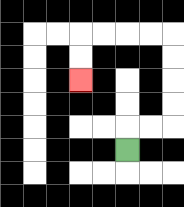{'start': '[5, 6]', 'end': '[3, 3]', 'path_directions': 'U,R,R,U,U,U,U,L,L,L,L,D,D', 'path_coordinates': '[[5, 6], [5, 5], [6, 5], [7, 5], [7, 4], [7, 3], [7, 2], [7, 1], [6, 1], [5, 1], [4, 1], [3, 1], [3, 2], [3, 3]]'}